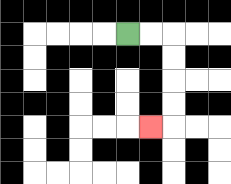{'start': '[5, 1]', 'end': '[6, 5]', 'path_directions': 'R,R,D,D,D,D,L', 'path_coordinates': '[[5, 1], [6, 1], [7, 1], [7, 2], [7, 3], [7, 4], [7, 5], [6, 5]]'}